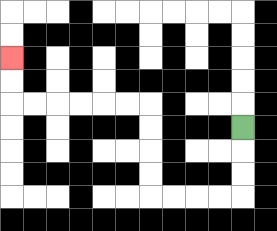{'start': '[10, 5]', 'end': '[0, 2]', 'path_directions': 'D,D,D,L,L,L,L,U,U,U,U,L,L,L,L,L,L,U,U', 'path_coordinates': '[[10, 5], [10, 6], [10, 7], [10, 8], [9, 8], [8, 8], [7, 8], [6, 8], [6, 7], [6, 6], [6, 5], [6, 4], [5, 4], [4, 4], [3, 4], [2, 4], [1, 4], [0, 4], [0, 3], [0, 2]]'}